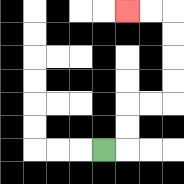{'start': '[4, 6]', 'end': '[5, 0]', 'path_directions': 'R,U,U,R,R,U,U,U,U,L,L', 'path_coordinates': '[[4, 6], [5, 6], [5, 5], [5, 4], [6, 4], [7, 4], [7, 3], [7, 2], [7, 1], [7, 0], [6, 0], [5, 0]]'}